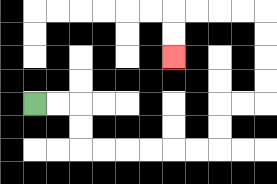{'start': '[1, 4]', 'end': '[7, 2]', 'path_directions': 'R,R,D,D,R,R,R,R,R,R,U,U,R,R,U,U,U,U,L,L,L,L,D,D', 'path_coordinates': '[[1, 4], [2, 4], [3, 4], [3, 5], [3, 6], [4, 6], [5, 6], [6, 6], [7, 6], [8, 6], [9, 6], [9, 5], [9, 4], [10, 4], [11, 4], [11, 3], [11, 2], [11, 1], [11, 0], [10, 0], [9, 0], [8, 0], [7, 0], [7, 1], [7, 2]]'}